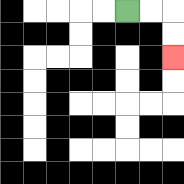{'start': '[5, 0]', 'end': '[7, 2]', 'path_directions': 'R,R,D,D', 'path_coordinates': '[[5, 0], [6, 0], [7, 0], [7, 1], [7, 2]]'}